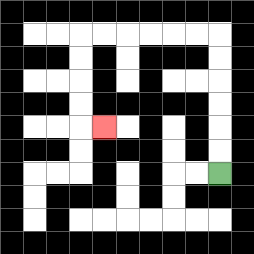{'start': '[9, 7]', 'end': '[4, 5]', 'path_directions': 'U,U,U,U,U,U,L,L,L,L,L,L,D,D,D,D,R', 'path_coordinates': '[[9, 7], [9, 6], [9, 5], [9, 4], [9, 3], [9, 2], [9, 1], [8, 1], [7, 1], [6, 1], [5, 1], [4, 1], [3, 1], [3, 2], [3, 3], [3, 4], [3, 5], [4, 5]]'}